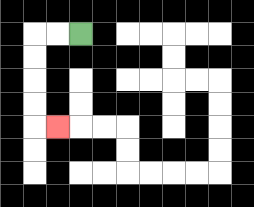{'start': '[3, 1]', 'end': '[2, 5]', 'path_directions': 'L,L,D,D,D,D,R', 'path_coordinates': '[[3, 1], [2, 1], [1, 1], [1, 2], [1, 3], [1, 4], [1, 5], [2, 5]]'}